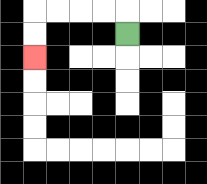{'start': '[5, 1]', 'end': '[1, 2]', 'path_directions': 'U,L,L,L,L,D,D', 'path_coordinates': '[[5, 1], [5, 0], [4, 0], [3, 0], [2, 0], [1, 0], [1, 1], [1, 2]]'}